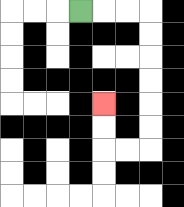{'start': '[3, 0]', 'end': '[4, 4]', 'path_directions': 'R,R,R,D,D,D,D,D,D,L,L,U,U', 'path_coordinates': '[[3, 0], [4, 0], [5, 0], [6, 0], [6, 1], [6, 2], [6, 3], [6, 4], [6, 5], [6, 6], [5, 6], [4, 6], [4, 5], [4, 4]]'}